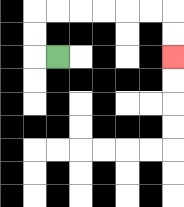{'start': '[2, 2]', 'end': '[7, 2]', 'path_directions': 'L,U,U,R,R,R,R,R,R,D,D', 'path_coordinates': '[[2, 2], [1, 2], [1, 1], [1, 0], [2, 0], [3, 0], [4, 0], [5, 0], [6, 0], [7, 0], [7, 1], [7, 2]]'}